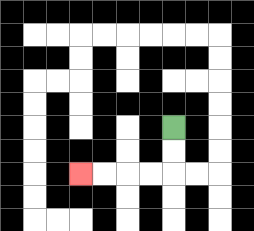{'start': '[7, 5]', 'end': '[3, 7]', 'path_directions': 'D,D,L,L,L,L', 'path_coordinates': '[[7, 5], [7, 6], [7, 7], [6, 7], [5, 7], [4, 7], [3, 7]]'}